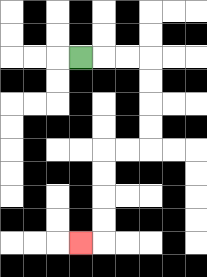{'start': '[3, 2]', 'end': '[3, 10]', 'path_directions': 'R,R,R,D,D,D,D,L,L,D,D,D,D,L', 'path_coordinates': '[[3, 2], [4, 2], [5, 2], [6, 2], [6, 3], [6, 4], [6, 5], [6, 6], [5, 6], [4, 6], [4, 7], [4, 8], [4, 9], [4, 10], [3, 10]]'}